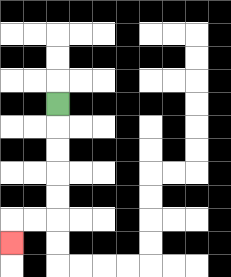{'start': '[2, 4]', 'end': '[0, 10]', 'path_directions': 'D,D,D,D,D,L,L,D', 'path_coordinates': '[[2, 4], [2, 5], [2, 6], [2, 7], [2, 8], [2, 9], [1, 9], [0, 9], [0, 10]]'}